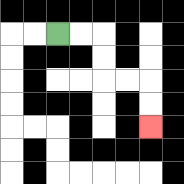{'start': '[2, 1]', 'end': '[6, 5]', 'path_directions': 'R,R,D,D,R,R,D,D', 'path_coordinates': '[[2, 1], [3, 1], [4, 1], [4, 2], [4, 3], [5, 3], [6, 3], [6, 4], [6, 5]]'}